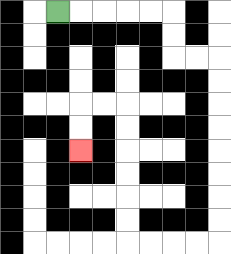{'start': '[2, 0]', 'end': '[3, 6]', 'path_directions': 'R,R,R,R,R,D,D,R,R,D,D,D,D,D,D,D,D,L,L,L,L,U,U,U,U,U,U,L,L,D,D', 'path_coordinates': '[[2, 0], [3, 0], [4, 0], [5, 0], [6, 0], [7, 0], [7, 1], [7, 2], [8, 2], [9, 2], [9, 3], [9, 4], [9, 5], [9, 6], [9, 7], [9, 8], [9, 9], [9, 10], [8, 10], [7, 10], [6, 10], [5, 10], [5, 9], [5, 8], [5, 7], [5, 6], [5, 5], [5, 4], [4, 4], [3, 4], [3, 5], [3, 6]]'}